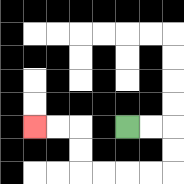{'start': '[5, 5]', 'end': '[1, 5]', 'path_directions': 'R,R,D,D,L,L,L,L,U,U,L,L', 'path_coordinates': '[[5, 5], [6, 5], [7, 5], [7, 6], [7, 7], [6, 7], [5, 7], [4, 7], [3, 7], [3, 6], [3, 5], [2, 5], [1, 5]]'}